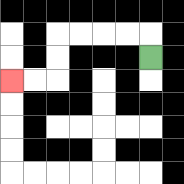{'start': '[6, 2]', 'end': '[0, 3]', 'path_directions': 'U,L,L,L,L,D,D,L,L', 'path_coordinates': '[[6, 2], [6, 1], [5, 1], [4, 1], [3, 1], [2, 1], [2, 2], [2, 3], [1, 3], [0, 3]]'}